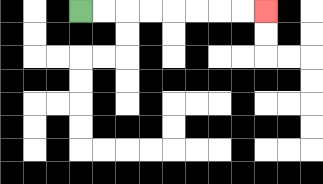{'start': '[3, 0]', 'end': '[11, 0]', 'path_directions': 'R,R,R,R,R,R,R,R', 'path_coordinates': '[[3, 0], [4, 0], [5, 0], [6, 0], [7, 0], [8, 0], [9, 0], [10, 0], [11, 0]]'}